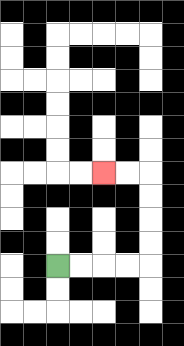{'start': '[2, 11]', 'end': '[4, 7]', 'path_directions': 'R,R,R,R,U,U,U,U,L,L', 'path_coordinates': '[[2, 11], [3, 11], [4, 11], [5, 11], [6, 11], [6, 10], [6, 9], [6, 8], [6, 7], [5, 7], [4, 7]]'}